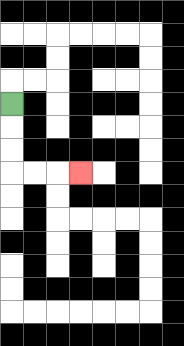{'start': '[0, 4]', 'end': '[3, 7]', 'path_directions': 'D,D,D,R,R,R', 'path_coordinates': '[[0, 4], [0, 5], [0, 6], [0, 7], [1, 7], [2, 7], [3, 7]]'}